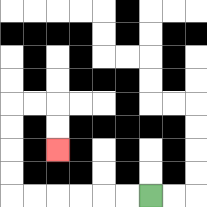{'start': '[6, 8]', 'end': '[2, 6]', 'path_directions': 'L,L,L,L,L,L,U,U,U,U,R,R,D,D', 'path_coordinates': '[[6, 8], [5, 8], [4, 8], [3, 8], [2, 8], [1, 8], [0, 8], [0, 7], [0, 6], [0, 5], [0, 4], [1, 4], [2, 4], [2, 5], [2, 6]]'}